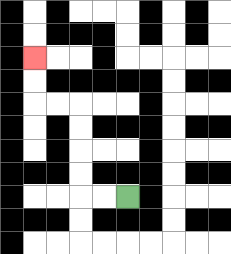{'start': '[5, 8]', 'end': '[1, 2]', 'path_directions': 'L,L,U,U,U,U,L,L,U,U', 'path_coordinates': '[[5, 8], [4, 8], [3, 8], [3, 7], [3, 6], [3, 5], [3, 4], [2, 4], [1, 4], [1, 3], [1, 2]]'}